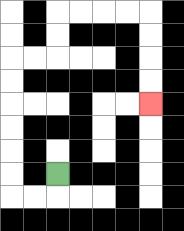{'start': '[2, 7]', 'end': '[6, 4]', 'path_directions': 'D,L,L,U,U,U,U,U,U,R,R,U,U,R,R,R,R,D,D,D,D', 'path_coordinates': '[[2, 7], [2, 8], [1, 8], [0, 8], [0, 7], [0, 6], [0, 5], [0, 4], [0, 3], [0, 2], [1, 2], [2, 2], [2, 1], [2, 0], [3, 0], [4, 0], [5, 0], [6, 0], [6, 1], [6, 2], [6, 3], [6, 4]]'}